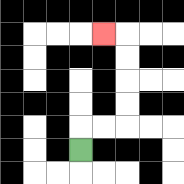{'start': '[3, 6]', 'end': '[4, 1]', 'path_directions': 'U,R,R,U,U,U,U,L', 'path_coordinates': '[[3, 6], [3, 5], [4, 5], [5, 5], [5, 4], [5, 3], [5, 2], [5, 1], [4, 1]]'}